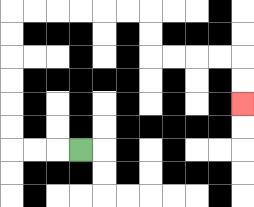{'start': '[3, 6]', 'end': '[10, 4]', 'path_directions': 'L,L,L,U,U,U,U,U,U,R,R,R,R,R,R,D,D,R,R,R,R,D,D', 'path_coordinates': '[[3, 6], [2, 6], [1, 6], [0, 6], [0, 5], [0, 4], [0, 3], [0, 2], [0, 1], [0, 0], [1, 0], [2, 0], [3, 0], [4, 0], [5, 0], [6, 0], [6, 1], [6, 2], [7, 2], [8, 2], [9, 2], [10, 2], [10, 3], [10, 4]]'}